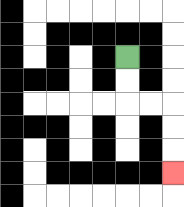{'start': '[5, 2]', 'end': '[7, 7]', 'path_directions': 'D,D,R,R,D,D,D', 'path_coordinates': '[[5, 2], [5, 3], [5, 4], [6, 4], [7, 4], [7, 5], [7, 6], [7, 7]]'}